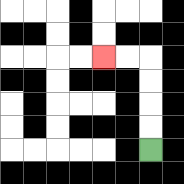{'start': '[6, 6]', 'end': '[4, 2]', 'path_directions': 'U,U,U,U,L,L', 'path_coordinates': '[[6, 6], [6, 5], [6, 4], [6, 3], [6, 2], [5, 2], [4, 2]]'}